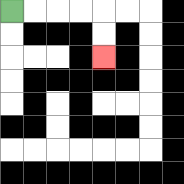{'start': '[0, 0]', 'end': '[4, 2]', 'path_directions': 'R,R,R,R,D,D', 'path_coordinates': '[[0, 0], [1, 0], [2, 0], [3, 0], [4, 0], [4, 1], [4, 2]]'}